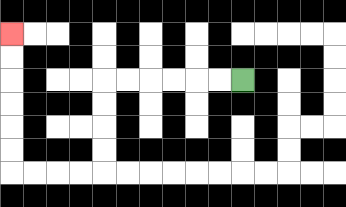{'start': '[10, 3]', 'end': '[0, 1]', 'path_directions': 'L,L,L,L,L,L,D,D,D,D,L,L,L,L,U,U,U,U,U,U', 'path_coordinates': '[[10, 3], [9, 3], [8, 3], [7, 3], [6, 3], [5, 3], [4, 3], [4, 4], [4, 5], [4, 6], [4, 7], [3, 7], [2, 7], [1, 7], [0, 7], [0, 6], [0, 5], [0, 4], [0, 3], [0, 2], [0, 1]]'}